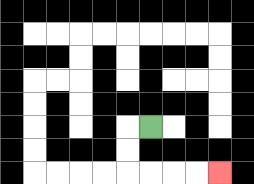{'start': '[6, 5]', 'end': '[9, 7]', 'path_directions': 'L,D,D,R,R,R,R', 'path_coordinates': '[[6, 5], [5, 5], [5, 6], [5, 7], [6, 7], [7, 7], [8, 7], [9, 7]]'}